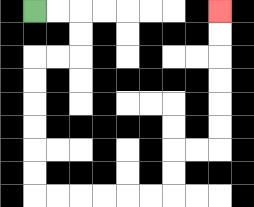{'start': '[1, 0]', 'end': '[9, 0]', 'path_directions': 'R,R,D,D,L,L,D,D,D,D,D,D,R,R,R,R,R,R,U,U,R,R,U,U,U,U,U,U', 'path_coordinates': '[[1, 0], [2, 0], [3, 0], [3, 1], [3, 2], [2, 2], [1, 2], [1, 3], [1, 4], [1, 5], [1, 6], [1, 7], [1, 8], [2, 8], [3, 8], [4, 8], [5, 8], [6, 8], [7, 8], [7, 7], [7, 6], [8, 6], [9, 6], [9, 5], [9, 4], [9, 3], [9, 2], [9, 1], [9, 0]]'}